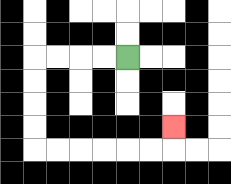{'start': '[5, 2]', 'end': '[7, 5]', 'path_directions': 'L,L,L,L,D,D,D,D,R,R,R,R,R,R,U', 'path_coordinates': '[[5, 2], [4, 2], [3, 2], [2, 2], [1, 2], [1, 3], [1, 4], [1, 5], [1, 6], [2, 6], [3, 6], [4, 6], [5, 6], [6, 6], [7, 6], [7, 5]]'}